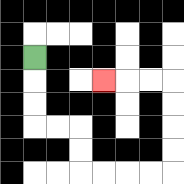{'start': '[1, 2]', 'end': '[4, 3]', 'path_directions': 'D,D,D,R,R,D,D,R,R,R,R,U,U,U,U,L,L,L', 'path_coordinates': '[[1, 2], [1, 3], [1, 4], [1, 5], [2, 5], [3, 5], [3, 6], [3, 7], [4, 7], [5, 7], [6, 7], [7, 7], [7, 6], [7, 5], [7, 4], [7, 3], [6, 3], [5, 3], [4, 3]]'}